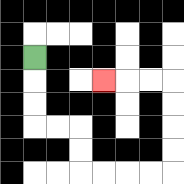{'start': '[1, 2]', 'end': '[4, 3]', 'path_directions': 'D,D,D,R,R,D,D,R,R,R,R,U,U,U,U,L,L,L', 'path_coordinates': '[[1, 2], [1, 3], [1, 4], [1, 5], [2, 5], [3, 5], [3, 6], [3, 7], [4, 7], [5, 7], [6, 7], [7, 7], [7, 6], [7, 5], [7, 4], [7, 3], [6, 3], [5, 3], [4, 3]]'}